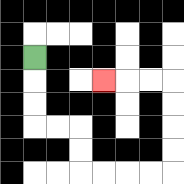{'start': '[1, 2]', 'end': '[4, 3]', 'path_directions': 'D,D,D,R,R,D,D,R,R,R,R,U,U,U,U,L,L,L', 'path_coordinates': '[[1, 2], [1, 3], [1, 4], [1, 5], [2, 5], [3, 5], [3, 6], [3, 7], [4, 7], [5, 7], [6, 7], [7, 7], [7, 6], [7, 5], [7, 4], [7, 3], [6, 3], [5, 3], [4, 3]]'}